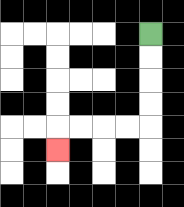{'start': '[6, 1]', 'end': '[2, 6]', 'path_directions': 'D,D,D,D,L,L,L,L,D', 'path_coordinates': '[[6, 1], [6, 2], [6, 3], [6, 4], [6, 5], [5, 5], [4, 5], [3, 5], [2, 5], [2, 6]]'}